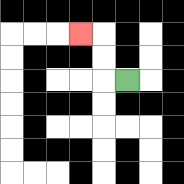{'start': '[5, 3]', 'end': '[3, 1]', 'path_directions': 'L,U,U,L', 'path_coordinates': '[[5, 3], [4, 3], [4, 2], [4, 1], [3, 1]]'}